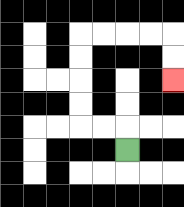{'start': '[5, 6]', 'end': '[7, 3]', 'path_directions': 'U,L,L,U,U,U,U,R,R,R,R,D,D', 'path_coordinates': '[[5, 6], [5, 5], [4, 5], [3, 5], [3, 4], [3, 3], [3, 2], [3, 1], [4, 1], [5, 1], [6, 1], [7, 1], [7, 2], [7, 3]]'}